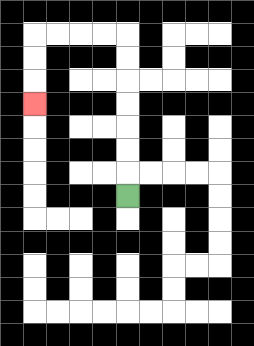{'start': '[5, 8]', 'end': '[1, 4]', 'path_directions': 'U,U,U,U,U,U,U,L,L,L,L,D,D,D', 'path_coordinates': '[[5, 8], [5, 7], [5, 6], [5, 5], [5, 4], [5, 3], [5, 2], [5, 1], [4, 1], [3, 1], [2, 1], [1, 1], [1, 2], [1, 3], [1, 4]]'}